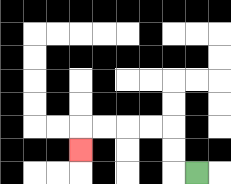{'start': '[8, 7]', 'end': '[3, 6]', 'path_directions': 'L,U,U,L,L,L,L,D', 'path_coordinates': '[[8, 7], [7, 7], [7, 6], [7, 5], [6, 5], [5, 5], [4, 5], [3, 5], [3, 6]]'}